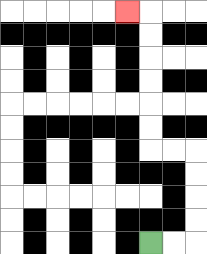{'start': '[6, 10]', 'end': '[5, 0]', 'path_directions': 'R,R,U,U,U,U,L,L,U,U,U,U,U,U,L', 'path_coordinates': '[[6, 10], [7, 10], [8, 10], [8, 9], [8, 8], [8, 7], [8, 6], [7, 6], [6, 6], [6, 5], [6, 4], [6, 3], [6, 2], [6, 1], [6, 0], [5, 0]]'}